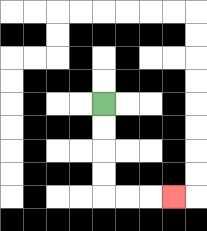{'start': '[4, 4]', 'end': '[7, 8]', 'path_directions': 'D,D,D,D,R,R,R', 'path_coordinates': '[[4, 4], [4, 5], [4, 6], [4, 7], [4, 8], [5, 8], [6, 8], [7, 8]]'}